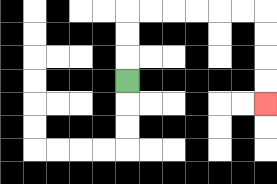{'start': '[5, 3]', 'end': '[11, 4]', 'path_directions': 'U,U,U,R,R,R,R,R,R,D,D,D,D', 'path_coordinates': '[[5, 3], [5, 2], [5, 1], [5, 0], [6, 0], [7, 0], [8, 0], [9, 0], [10, 0], [11, 0], [11, 1], [11, 2], [11, 3], [11, 4]]'}